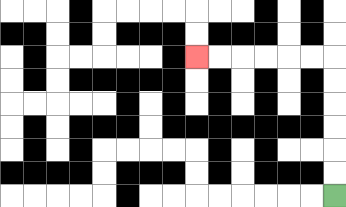{'start': '[14, 8]', 'end': '[8, 2]', 'path_directions': 'U,U,U,U,U,U,L,L,L,L,L,L', 'path_coordinates': '[[14, 8], [14, 7], [14, 6], [14, 5], [14, 4], [14, 3], [14, 2], [13, 2], [12, 2], [11, 2], [10, 2], [9, 2], [8, 2]]'}